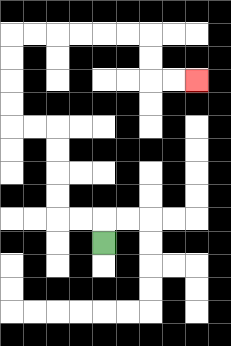{'start': '[4, 10]', 'end': '[8, 3]', 'path_directions': 'U,L,L,U,U,U,U,L,L,U,U,U,U,R,R,R,R,R,R,D,D,R,R', 'path_coordinates': '[[4, 10], [4, 9], [3, 9], [2, 9], [2, 8], [2, 7], [2, 6], [2, 5], [1, 5], [0, 5], [0, 4], [0, 3], [0, 2], [0, 1], [1, 1], [2, 1], [3, 1], [4, 1], [5, 1], [6, 1], [6, 2], [6, 3], [7, 3], [8, 3]]'}